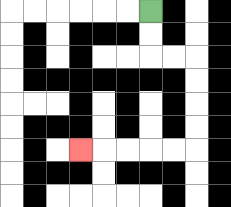{'start': '[6, 0]', 'end': '[3, 6]', 'path_directions': 'D,D,R,R,D,D,D,D,L,L,L,L,L', 'path_coordinates': '[[6, 0], [6, 1], [6, 2], [7, 2], [8, 2], [8, 3], [8, 4], [8, 5], [8, 6], [7, 6], [6, 6], [5, 6], [4, 6], [3, 6]]'}